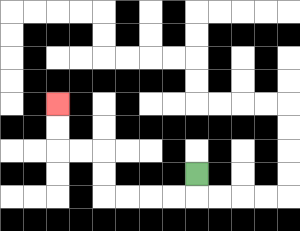{'start': '[8, 7]', 'end': '[2, 4]', 'path_directions': 'D,L,L,L,L,U,U,L,L,U,U', 'path_coordinates': '[[8, 7], [8, 8], [7, 8], [6, 8], [5, 8], [4, 8], [4, 7], [4, 6], [3, 6], [2, 6], [2, 5], [2, 4]]'}